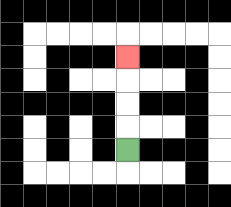{'start': '[5, 6]', 'end': '[5, 2]', 'path_directions': 'U,U,U,U', 'path_coordinates': '[[5, 6], [5, 5], [5, 4], [5, 3], [5, 2]]'}